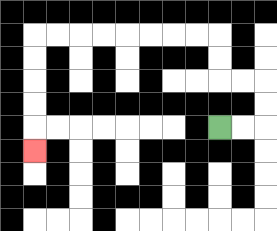{'start': '[9, 5]', 'end': '[1, 6]', 'path_directions': 'R,R,U,U,L,L,U,U,L,L,L,L,L,L,L,L,D,D,D,D,D', 'path_coordinates': '[[9, 5], [10, 5], [11, 5], [11, 4], [11, 3], [10, 3], [9, 3], [9, 2], [9, 1], [8, 1], [7, 1], [6, 1], [5, 1], [4, 1], [3, 1], [2, 1], [1, 1], [1, 2], [1, 3], [1, 4], [1, 5], [1, 6]]'}